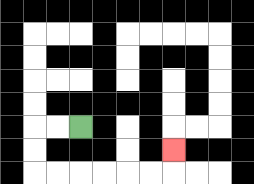{'start': '[3, 5]', 'end': '[7, 6]', 'path_directions': 'L,L,D,D,R,R,R,R,R,R,U', 'path_coordinates': '[[3, 5], [2, 5], [1, 5], [1, 6], [1, 7], [2, 7], [3, 7], [4, 7], [5, 7], [6, 7], [7, 7], [7, 6]]'}